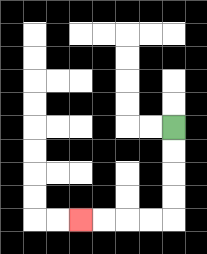{'start': '[7, 5]', 'end': '[3, 9]', 'path_directions': 'D,D,D,D,L,L,L,L', 'path_coordinates': '[[7, 5], [7, 6], [7, 7], [7, 8], [7, 9], [6, 9], [5, 9], [4, 9], [3, 9]]'}